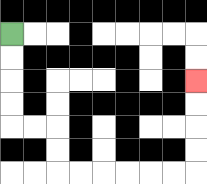{'start': '[0, 1]', 'end': '[8, 3]', 'path_directions': 'D,D,D,D,R,R,D,D,R,R,R,R,R,R,U,U,U,U', 'path_coordinates': '[[0, 1], [0, 2], [0, 3], [0, 4], [0, 5], [1, 5], [2, 5], [2, 6], [2, 7], [3, 7], [4, 7], [5, 7], [6, 7], [7, 7], [8, 7], [8, 6], [8, 5], [8, 4], [8, 3]]'}